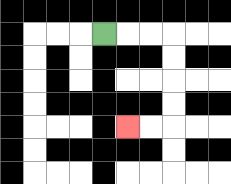{'start': '[4, 1]', 'end': '[5, 5]', 'path_directions': 'R,R,R,D,D,D,D,L,L', 'path_coordinates': '[[4, 1], [5, 1], [6, 1], [7, 1], [7, 2], [7, 3], [7, 4], [7, 5], [6, 5], [5, 5]]'}